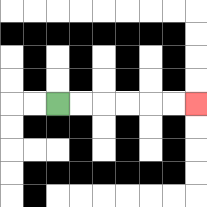{'start': '[2, 4]', 'end': '[8, 4]', 'path_directions': 'R,R,R,R,R,R', 'path_coordinates': '[[2, 4], [3, 4], [4, 4], [5, 4], [6, 4], [7, 4], [8, 4]]'}